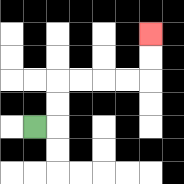{'start': '[1, 5]', 'end': '[6, 1]', 'path_directions': 'R,U,U,R,R,R,R,U,U', 'path_coordinates': '[[1, 5], [2, 5], [2, 4], [2, 3], [3, 3], [4, 3], [5, 3], [6, 3], [6, 2], [6, 1]]'}